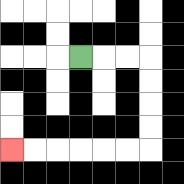{'start': '[3, 2]', 'end': '[0, 6]', 'path_directions': 'R,R,R,D,D,D,D,L,L,L,L,L,L', 'path_coordinates': '[[3, 2], [4, 2], [5, 2], [6, 2], [6, 3], [6, 4], [6, 5], [6, 6], [5, 6], [4, 6], [3, 6], [2, 6], [1, 6], [0, 6]]'}